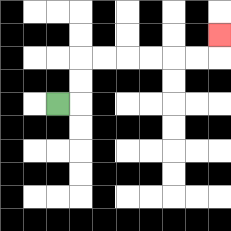{'start': '[2, 4]', 'end': '[9, 1]', 'path_directions': 'R,U,U,R,R,R,R,R,R,U', 'path_coordinates': '[[2, 4], [3, 4], [3, 3], [3, 2], [4, 2], [5, 2], [6, 2], [7, 2], [8, 2], [9, 2], [9, 1]]'}